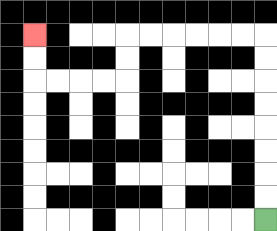{'start': '[11, 9]', 'end': '[1, 1]', 'path_directions': 'U,U,U,U,U,U,U,U,L,L,L,L,L,L,D,D,L,L,L,L,U,U', 'path_coordinates': '[[11, 9], [11, 8], [11, 7], [11, 6], [11, 5], [11, 4], [11, 3], [11, 2], [11, 1], [10, 1], [9, 1], [8, 1], [7, 1], [6, 1], [5, 1], [5, 2], [5, 3], [4, 3], [3, 3], [2, 3], [1, 3], [1, 2], [1, 1]]'}